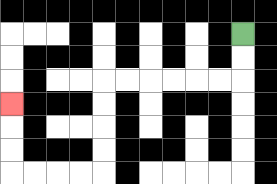{'start': '[10, 1]', 'end': '[0, 4]', 'path_directions': 'D,D,L,L,L,L,L,L,D,D,D,D,L,L,L,L,U,U,U', 'path_coordinates': '[[10, 1], [10, 2], [10, 3], [9, 3], [8, 3], [7, 3], [6, 3], [5, 3], [4, 3], [4, 4], [4, 5], [4, 6], [4, 7], [3, 7], [2, 7], [1, 7], [0, 7], [0, 6], [0, 5], [0, 4]]'}